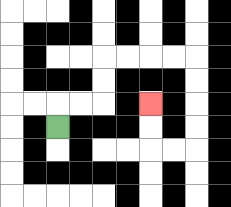{'start': '[2, 5]', 'end': '[6, 4]', 'path_directions': 'U,R,R,U,U,R,R,R,R,D,D,D,D,L,L,U,U', 'path_coordinates': '[[2, 5], [2, 4], [3, 4], [4, 4], [4, 3], [4, 2], [5, 2], [6, 2], [7, 2], [8, 2], [8, 3], [8, 4], [8, 5], [8, 6], [7, 6], [6, 6], [6, 5], [6, 4]]'}